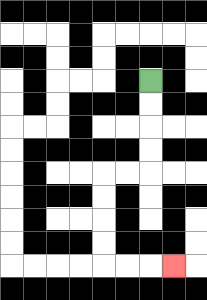{'start': '[6, 3]', 'end': '[7, 11]', 'path_directions': 'D,D,D,D,L,L,D,D,D,D,R,R,R', 'path_coordinates': '[[6, 3], [6, 4], [6, 5], [6, 6], [6, 7], [5, 7], [4, 7], [4, 8], [4, 9], [4, 10], [4, 11], [5, 11], [6, 11], [7, 11]]'}